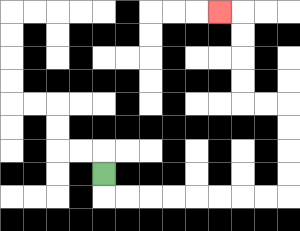{'start': '[4, 7]', 'end': '[9, 0]', 'path_directions': 'D,R,R,R,R,R,R,R,R,U,U,U,U,L,L,U,U,U,U,L', 'path_coordinates': '[[4, 7], [4, 8], [5, 8], [6, 8], [7, 8], [8, 8], [9, 8], [10, 8], [11, 8], [12, 8], [12, 7], [12, 6], [12, 5], [12, 4], [11, 4], [10, 4], [10, 3], [10, 2], [10, 1], [10, 0], [9, 0]]'}